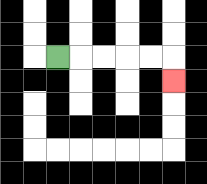{'start': '[2, 2]', 'end': '[7, 3]', 'path_directions': 'R,R,R,R,R,D', 'path_coordinates': '[[2, 2], [3, 2], [4, 2], [5, 2], [6, 2], [7, 2], [7, 3]]'}